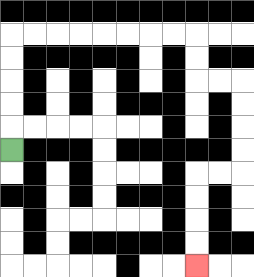{'start': '[0, 6]', 'end': '[8, 11]', 'path_directions': 'U,U,U,U,U,R,R,R,R,R,R,R,R,D,D,R,R,D,D,D,D,L,L,D,D,D,D', 'path_coordinates': '[[0, 6], [0, 5], [0, 4], [0, 3], [0, 2], [0, 1], [1, 1], [2, 1], [3, 1], [4, 1], [5, 1], [6, 1], [7, 1], [8, 1], [8, 2], [8, 3], [9, 3], [10, 3], [10, 4], [10, 5], [10, 6], [10, 7], [9, 7], [8, 7], [8, 8], [8, 9], [8, 10], [8, 11]]'}